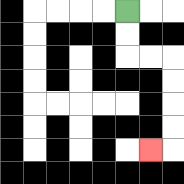{'start': '[5, 0]', 'end': '[6, 6]', 'path_directions': 'D,D,R,R,D,D,D,D,L', 'path_coordinates': '[[5, 0], [5, 1], [5, 2], [6, 2], [7, 2], [7, 3], [7, 4], [7, 5], [7, 6], [6, 6]]'}